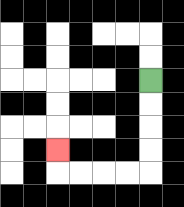{'start': '[6, 3]', 'end': '[2, 6]', 'path_directions': 'D,D,D,D,L,L,L,L,U', 'path_coordinates': '[[6, 3], [6, 4], [6, 5], [6, 6], [6, 7], [5, 7], [4, 7], [3, 7], [2, 7], [2, 6]]'}